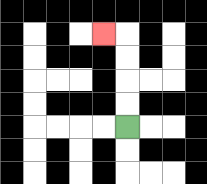{'start': '[5, 5]', 'end': '[4, 1]', 'path_directions': 'U,U,U,U,L', 'path_coordinates': '[[5, 5], [5, 4], [5, 3], [5, 2], [5, 1], [4, 1]]'}